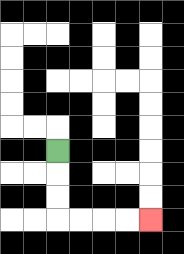{'start': '[2, 6]', 'end': '[6, 9]', 'path_directions': 'D,D,D,R,R,R,R', 'path_coordinates': '[[2, 6], [2, 7], [2, 8], [2, 9], [3, 9], [4, 9], [5, 9], [6, 9]]'}